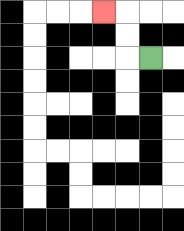{'start': '[6, 2]', 'end': '[4, 0]', 'path_directions': 'L,U,U,L', 'path_coordinates': '[[6, 2], [5, 2], [5, 1], [5, 0], [4, 0]]'}